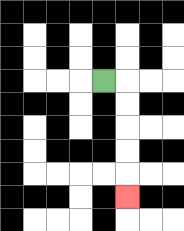{'start': '[4, 3]', 'end': '[5, 8]', 'path_directions': 'R,D,D,D,D,D', 'path_coordinates': '[[4, 3], [5, 3], [5, 4], [5, 5], [5, 6], [5, 7], [5, 8]]'}